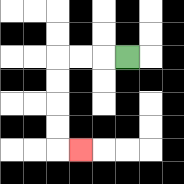{'start': '[5, 2]', 'end': '[3, 6]', 'path_directions': 'L,L,L,D,D,D,D,R', 'path_coordinates': '[[5, 2], [4, 2], [3, 2], [2, 2], [2, 3], [2, 4], [2, 5], [2, 6], [3, 6]]'}